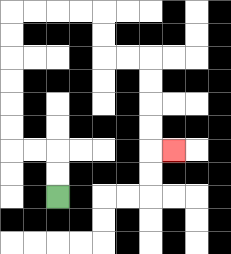{'start': '[2, 8]', 'end': '[7, 6]', 'path_directions': 'U,U,L,L,U,U,U,U,U,U,R,R,R,R,D,D,R,R,D,D,D,D,R', 'path_coordinates': '[[2, 8], [2, 7], [2, 6], [1, 6], [0, 6], [0, 5], [0, 4], [0, 3], [0, 2], [0, 1], [0, 0], [1, 0], [2, 0], [3, 0], [4, 0], [4, 1], [4, 2], [5, 2], [6, 2], [6, 3], [6, 4], [6, 5], [6, 6], [7, 6]]'}